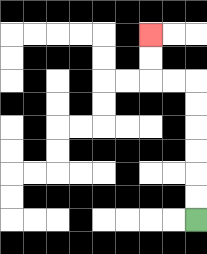{'start': '[8, 9]', 'end': '[6, 1]', 'path_directions': 'U,U,U,U,U,U,L,L,U,U', 'path_coordinates': '[[8, 9], [8, 8], [8, 7], [8, 6], [8, 5], [8, 4], [8, 3], [7, 3], [6, 3], [6, 2], [6, 1]]'}